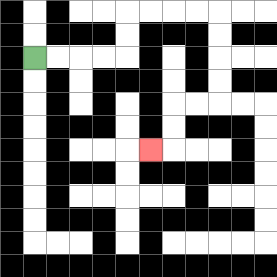{'start': '[1, 2]', 'end': '[6, 6]', 'path_directions': 'R,R,R,R,U,U,R,R,R,R,D,D,D,D,L,L,D,D,L', 'path_coordinates': '[[1, 2], [2, 2], [3, 2], [4, 2], [5, 2], [5, 1], [5, 0], [6, 0], [7, 0], [8, 0], [9, 0], [9, 1], [9, 2], [9, 3], [9, 4], [8, 4], [7, 4], [7, 5], [7, 6], [6, 6]]'}